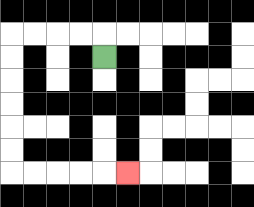{'start': '[4, 2]', 'end': '[5, 7]', 'path_directions': 'U,L,L,L,L,D,D,D,D,D,D,R,R,R,R,R', 'path_coordinates': '[[4, 2], [4, 1], [3, 1], [2, 1], [1, 1], [0, 1], [0, 2], [0, 3], [0, 4], [0, 5], [0, 6], [0, 7], [1, 7], [2, 7], [3, 7], [4, 7], [5, 7]]'}